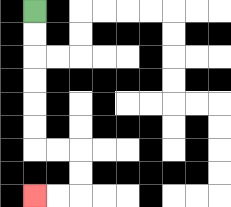{'start': '[1, 0]', 'end': '[1, 8]', 'path_directions': 'D,D,D,D,D,D,R,R,D,D,L,L', 'path_coordinates': '[[1, 0], [1, 1], [1, 2], [1, 3], [1, 4], [1, 5], [1, 6], [2, 6], [3, 6], [3, 7], [3, 8], [2, 8], [1, 8]]'}